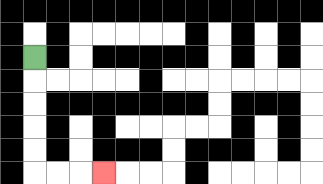{'start': '[1, 2]', 'end': '[4, 7]', 'path_directions': 'D,D,D,D,D,R,R,R', 'path_coordinates': '[[1, 2], [1, 3], [1, 4], [1, 5], [1, 6], [1, 7], [2, 7], [3, 7], [4, 7]]'}